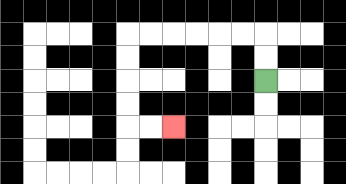{'start': '[11, 3]', 'end': '[7, 5]', 'path_directions': 'U,U,L,L,L,L,L,L,D,D,D,D,R,R', 'path_coordinates': '[[11, 3], [11, 2], [11, 1], [10, 1], [9, 1], [8, 1], [7, 1], [6, 1], [5, 1], [5, 2], [5, 3], [5, 4], [5, 5], [6, 5], [7, 5]]'}